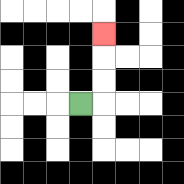{'start': '[3, 4]', 'end': '[4, 1]', 'path_directions': 'R,U,U,U', 'path_coordinates': '[[3, 4], [4, 4], [4, 3], [4, 2], [4, 1]]'}